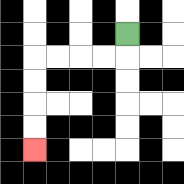{'start': '[5, 1]', 'end': '[1, 6]', 'path_directions': 'D,L,L,L,L,D,D,D,D', 'path_coordinates': '[[5, 1], [5, 2], [4, 2], [3, 2], [2, 2], [1, 2], [1, 3], [1, 4], [1, 5], [1, 6]]'}